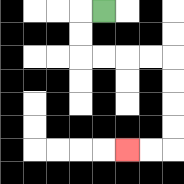{'start': '[4, 0]', 'end': '[5, 6]', 'path_directions': 'L,D,D,R,R,R,R,D,D,D,D,L,L', 'path_coordinates': '[[4, 0], [3, 0], [3, 1], [3, 2], [4, 2], [5, 2], [6, 2], [7, 2], [7, 3], [7, 4], [7, 5], [7, 6], [6, 6], [5, 6]]'}